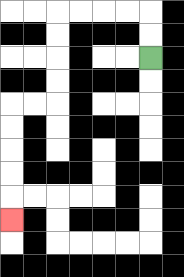{'start': '[6, 2]', 'end': '[0, 9]', 'path_directions': 'U,U,L,L,L,L,D,D,D,D,L,L,D,D,D,D,D', 'path_coordinates': '[[6, 2], [6, 1], [6, 0], [5, 0], [4, 0], [3, 0], [2, 0], [2, 1], [2, 2], [2, 3], [2, 4], [1, 4], [0, 4], [0, 5], [0, 6], [0, 7], [0, 8], [0, 9]]'}